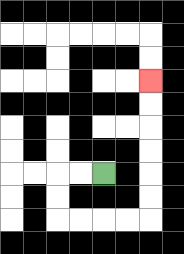{'start': '[4, 7]', 'end': '[6, 3]', 'path_directions': 'L,L,D,D,R,R,R,R,U,U,U,U,U,U', 'path_coordinates': '[[4, 7], [3, 7], [2, 7], [2, 8], [2, 9], [3, 9], [4, 9], [5, 9], [6, 9], [6, 8], [6, 7], [6, 6], [6, 5], [6, 4], [6, 3]]'}